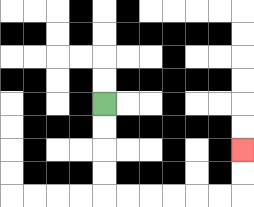{'start': '[4, 4]', 'end': '[10, 6]', 'path_directions': 'D,D,D,D,R,R,R,R,R,R,U,U', 'path_coordinates': '[[4, 4], [4, 5], [4, 6], [4, 7], [4, 8], [5, 8], [6, 8], [7, 8], [8, 8], [9, 8], [10, 8], [10, 7], [10, 6]]'}